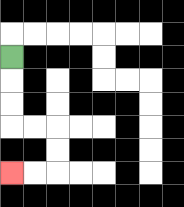{'start': '[0, 2]', 'end': '[0, 7]', 'path_directions': 'D,D,D,R,R,D,D,L,L', 'path_coordinates': '[[0, 2], [0, 3], [0, 4], [0, 5], [1, 5], [2, 5], [2, 6], [2, 7], [1, 7], [0, 7]]'}